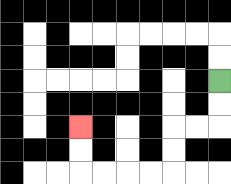{'start': '[9, 3]', 'end': '[3, 5]', 'path_directions': 'D,D,L,L,D,D,L,L,L,L,U,U', 'path_coordinates': '[[9, 3], [9, 4], [9, 5], [8, 5], [7, 5], [7, 6], [7, 7], [6, 7], [5, 7], [4, 7], [3, 7], [3, 6], [3, 5]]'}